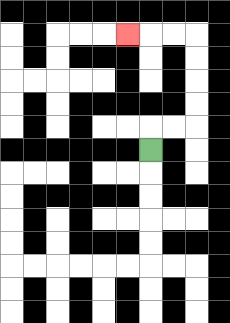{'start': '[6, 6]', 'end': '[5, 1]', 'path_directions': 'U,R,R,U,U,U,U,L,L,L', 'path_coordinates': '[[6, 6], [6, 5], [7, 5], [8, 5], [8, 4], [8, 3], [8, 2], [8, 1], [7, 1], [6, 1], [5, 1]]'}